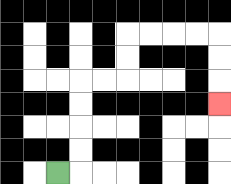{'start': '[2, 7]', 'end': '[9, 4]', 'path_directions': 'R,U,U,U,U,R,R,U,U,R,R,R,R,D,D,D', 'path_coordinates': '[[2, 7], [3, 7], [3, 6], [3, 5], [3, 4], [3, 3], [4, 3], [5, 3], [5, 2], [5, 1], [6, 1], [7, 1], [8, 1], [9, 1], [9, 2], [9, 3], [9, 4]]'}